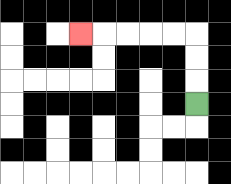{'start': '[8, 4]', 'end': '[3, 1]', 'path_directions': 'U,U,U,L,L,L,L,L', 'path_coordinates': '[[8, 4], [8, 3], [8, 2], [8, 1], [7, 1], [6, 1], [5, 1], [4, 1], [3, 1]]'}